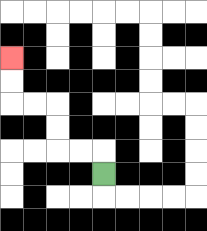{'start': '[4, 7]', 'end': '[0, 2]', 'path_directions': 'U,L,L,U,U,L,L,U,U', 'path_coordinates': '[[4, 7], [4, 6], [3, 6], [2, 6], [2, 5], [2, 4], [1, 4], [0, 4], [0, 3], [0, 2]]'}